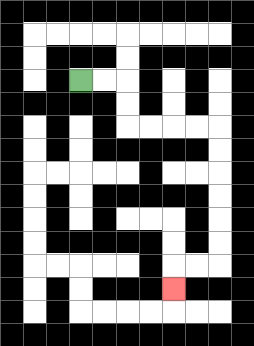{'start': '[3, 3]', 'end': '[7, 12]', 'path_directions': 'R,R,D,D,R,R,R,R,D,D,D,D,D,D,L,L,D', 'path_coordinates': '[[3, 3], [4, 3], [5, 3], [5, 4], [5, 5], [6, 5], [7, 5], [8, 5], [9, 5], [9, 6], [9, 7], [9, 8], [9, 9], [9, 10], [9, 11], [8, 11], [7, 11], [7, 12]]'}